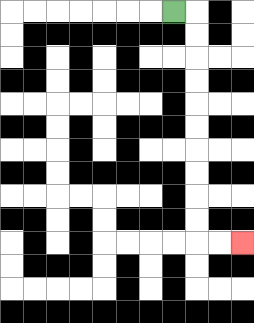{'start': '[7, 0]', 'end': '[10, 10]', 'path_directions': 'R,D,D,D,D,D,D,D,D,D,D,R,R', 'path_coordinates': '[[7, 0], [8, 0], [8, 1], [8, 2], [8, 3], [8, 4], [8, 5], [8, 6], [8, 7], [8, 8], [8, 9], [8, 10], [9, 10], [10, 10]]'}